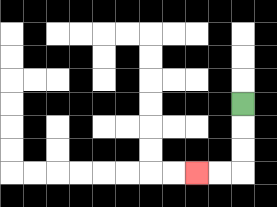{'start': '[10, 4]', 'end': '[8, 7]', 'path_directions': 'D,D,D,L,L', 'path_coordinates': '[[10, 4], [10, 5], [10, 6], [10, 7], [9, 7], [8, 7]]'}